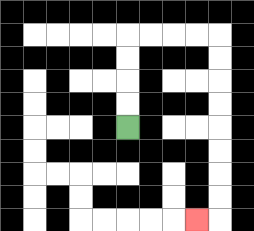{'start': '[5, 5]', 'end': '[8, 9]', 'path_directions': 'U,U,U,U,R,R,R,R,D,D,D,D,D,D,D,D,L', 'path_coordinates': '[[5, 5], [5, 4], [5, 3], [5, 2], [5, 1], [6, 1], [7, 1], [8, 1], [9, 1], [9, 2], [9, 3], [9, 4], [9, 5], [9, 6], [9, 7], [9, 8], [9, 9], [8, 9]]'}